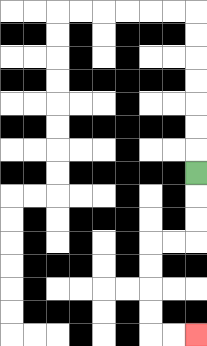{'start': '[8, 7]', 'end': '[8, 14]', 'path_directions': 'D,D,D,L,L,D,D,D,D,R,R', 'path_coordinates': '[[8, 7], [8, 8], [8, 9], [8, 10], [7, 10], [6, 10], [6, 11], [6, 12], [6, 13], [6, 14], [7, 14], [8, 14]]'}